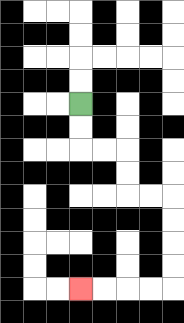{'start': '[3, 4]', 'end': '[3, 12]', 'path_directions': 'D,D,R,R,D,D,R,R,D,D,D,D,L,L,L,L', 'path_coordinates': '[[3, 4], [3, 5], [3, 6], [4, 6], [5, 6], [5, 7], [5, 8], [6, 8], [7, 8], [7, 9], [7, 10], [7, 11], [7, 12], [6, 12], [5, 12], [4, 12], [3, 12]]'}